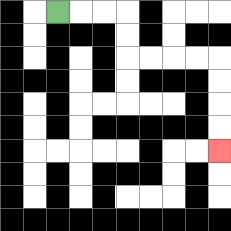{'start': '[2, 0]', 'end': '[9, 6]', 'path_directions': 'R,R,R,D,D,R,R,R,R,D,D,D,D', 'path_coordinates': '[[2, 0], [3, 0], [4, 0], [5, 0], [5, 1], [5, 2], [6, 2], [7, 2], [8, 2], [9, 2], [9, 3], [9, 4], [9, 5], [9, 6]]'}